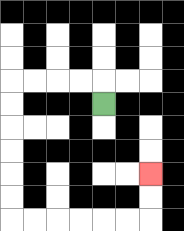{'start': '[4, 4]', 'end': '[6, 7]', 'path_directions': 'U,L,L,L,L,D,D,D,D,D,D,R,R,R,R,R,R,U,U', 'path_coordinates': '[[4, 4], [4, 3], [3, 3], [2, 3], [1, 3], [0, 3], [0, 4], [0, 5], [0, 6], [0, 7], [0, 8], [0, 9], [1, 9], [2, 9], [3, 9], [4, 9], [5, 9], [6, 9], [6, 8], [6, 7]]'}